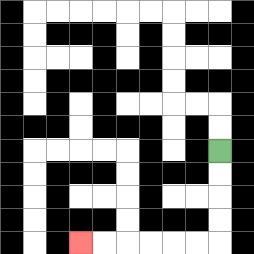{'start': '[9, 6]', 'end': '[3, 10]', 'path_directions': 'D,D,D,D,L,L,L,L,L,L', 'path_coordinates': '[[9, 6], [9, 7], [9, 8], [9, 9], [9, 10], [8, 10], [7, 10], [6, 10], [5, 10], [4, 10], [3, 10]]'}